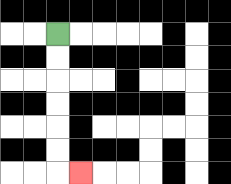{'start': '[2, 1]', 'end': '[3, 7]', 'path_directions': 'D,D,D,D,D,D,R', 'path_coordinates': '[[2, 1], [2, 2], [2, 3], [2, 4], [2, 5], [2, 6], [2, 7], [3, 7]]'}